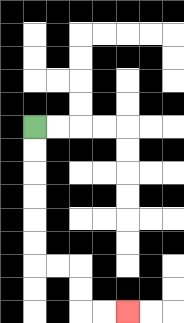{'start': '[1, 5]', 'end': '[5, 13]', 'path_directions': 'D,D,D,D,D,D,R,R,D,D,R,R', 'path_coordinates': '[[1, 5], [1, 6], [1, 7], [1, 8], [1, 9], [1, 10], [1, 11], [2, 11], [3, 11], [3, 12], [3, 13], [4, 13], [5, 13]]'}